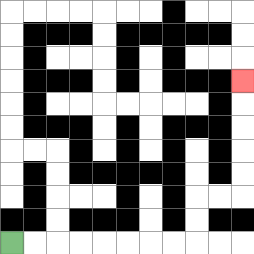{'start': '[0, 10]', 'end': '[10, 3]', 'path_directions': 'R,R,R,R,R,R,R,R,U,U,R,R,U,U,U,U,U', 'path_coordinates': '[[0, 10], [1, 10], [2, 10], [3, 10], [4, 10], [5, 10], [6, 10], [7, 10], [8, 10], [8, 9], [8, 8], [9, 8], [10, 8], [10, 7], [10, 6], [10, 5], [10, 4], [10, 3]]'}